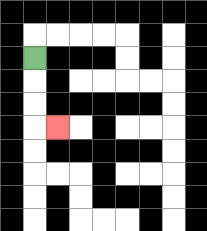{'start': '[1, 2]', 'end': '[2, 5]', 'path_directions': 'D,D,D,R', 'path_coordinates': '[[1, 2], [1, 3], [1, 4], [1, 5], [2, 5]]'}